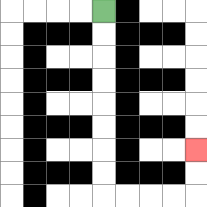{'start': '[4, 0]', 'end': '[8, 6]', 'path_directions': 'D,D,D,D,D,D,D,D,R,R,R,R,U,U', 'path_coordinates': '[[4, 0], [4, 1], [4, 2], [4, 3], [4, 4], [4, 5], [4, 6], [4, 7], [4, 8], [5, 8], [6, 8], [7, 8], [8, 8], [8, 7], [8, 6]]'}